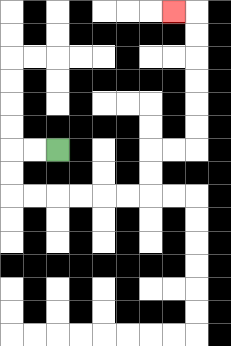{'start': '[2, 6]', 'end': '[7, 0]', 'path_directions': 'L,L,D,D,R,R,R,R,R,R,U,U,R,R,U,U,U,U,U,U,L', 'path_coordinates': '[[2, 6], [1, 6], [0, 6], [0, 7], [0, 8], [1, 8], [2, 8], [3, 8], [4, 8], [5, 8], [6, 8], [6, 7], [6, 6], [7, 6], [8, 6], [8, 5], [8, 4], [8, 3], [8, 2], [8, 1], [8, 0], [7, 0]]'}